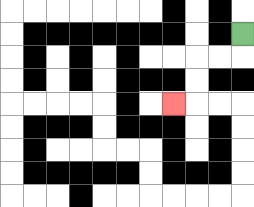{'start': '[10, 1]', 'end': '[7, 4]', 'path_directions': 'D,L,L,D,D,L', 'path_coordinates': '[[10, 1], [10, 2], [9, 2], [8, 2], [8, 3], [8, 4], [7, 4]]'}